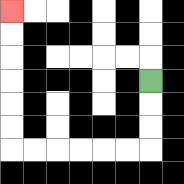{'start': '[6, 3]', 'end': '[0, 0]', 'path_directions': 'D,D,D,L,L,L,L,L,L,U,U,U,U,U,U', 'path_coordinates': '[[6, 3], [6, 4], [6, 5], [6, 6], [5, 6], [4, 6], [3, 6], [2, 6], [1, 6], [0, 6], [0, 5], [0, 4], [0, 3], [0, 2], [0, 1], [0, 0]]'}